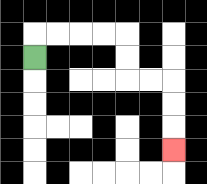{'start': '[1, 2]', 'end': '[7, 6]', 'path_directions': 'U,R,R,R,R,D,D,R,R,D,D,D', 'path_coordinates': '[[1, 2], [1, 1], [2, 1], [3, 1], [4, 1], [5, 1], [5, 2], [5, 3], [6, 3], [7, 3], [7, 4], [7, 5], [7, 6]]'}